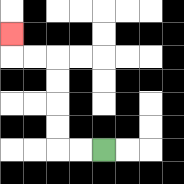{'start': '[4, 6]', 'end': '[0, 1]', 'path_directions': 'L,L,U,U,U,U,L,L,U', 'path_coordinates': '[[4, 6], [3, 6], [2, 6], [2, 5], [2, 4], [2, 3], [2, 2], [1, 2], [0, 2], [0, 1]]'}